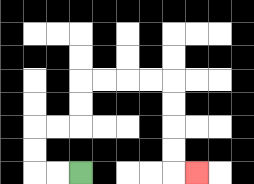{'start': '[3, 7]', 'end': '[8, 7]', 'path_directions': 'L,L,U,U,R,R,U,U,R,R,R,R,D,D,D,D,R', 'path_coordinates': '[[3, 7], [2, 7], [1, 7], [1, 6], [1, 5], [2, 5], [3, 5], [3, 4], [3, 3], [4, 3], [5, 3], [6, 3], [7, 3], [7, 4], [7, 5], [7, 6], [7, 7], [8, 7]]'}